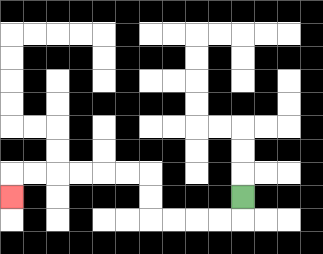{'start': '[10, 8]', 'end': '[0, 8]', 'path_directions': 'D,L,L,L,L,U,U,L,L,L,L,L,L,D', 'path_coordinates': '[[10, 8], [10, 9], [9, 9], [8, 9], [7, 9], [6, 9], [6, 8], [6, 7], [5, 7], [4, 7], [3, 7], [2, 7], [1, 7], [0, 7], [0, 8]]'}